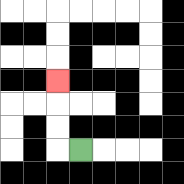{'start': '[3, 6]', 'end': '[2, 3]', 'path_directions': 'L,U,U,U', 'path_coordinates': '[[3, 6], [2, 6], [2, 5], [2, 4], [2, 3]]'}